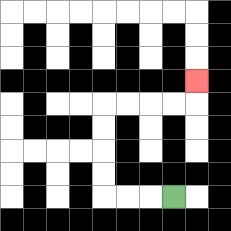{'start': '[7, 8]', 'end': '[8, 3]', 'path_directions': 'L,L,L,U,U,U,U,R,R,R,R,U', 'path_coordinates': '[[7, 8], [6, 8], [5, 8], [4, 8], [4, 7], [4, 6], [4, 5], [4, 4], [5, 4], [6, 4], [7, 4], [8, 4], [8, 3]]'}